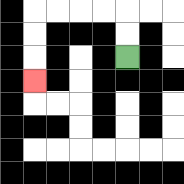{'start': '[5, 2]', 'end': '[1, 3]', 'path_directions': 'U,U,L,L,L,L,D,D,D', 'path_coordinates': '[[5, 2], [5, 1], [5, 0], [4, 0], [3, 0], [2, 0], [1, 0], [1, 1], [1, 2], [1, 3]]'}